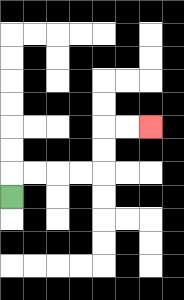{'start': '[0, 8]', 'end': '[6, 5]', 'path_directions': 'U,R,R,R,R,U,U,R,R', 'path_coordinates': '[[0, 8], [0, 7], [1, 7], [2, 7], [3, 7], [4, 7], [4, 6], [4, 5], [5, 5], [6, 5]]'}